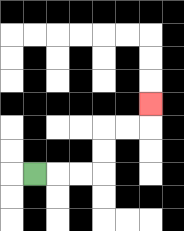{'start': '[1, 7]', 'end': '[6, 4]', 'path_directions': 'R,R,R,U,U,R,R,U', 'path_coordinates': '[[1, 7], [2, 7], [3, 7], [4, 7], [4, 6], [4, 5], [5, 5], [6, 5], [6, 4]]'}